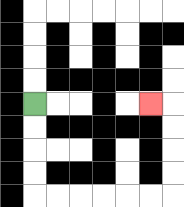{'start': '[1, 4]', 'end': '[6, 4]', 'path_directions': 'D,D,D,D,R,R,R,R,R,R,U,U,U,U,L', 'path_coordinates': '[[1, 4], [1, 5], [1, 6], [1, 7], [1, 8], [2, 8], [3, 8], [4, 8], [5, 8], [6, 8], [7, 8], [7, 7], [7, 6], [7, 5], [7, 4], [6, 4]]'}